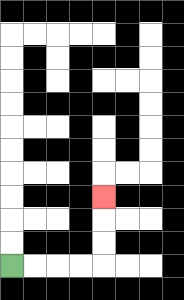{'start': '[0, 11]', 'end': '[4, 8]', 'path_directions': 'R,R,R,R,U,U,U', 'path_coordinates': '[[0, 11], [1, 11], [2, 11], [3, 11], [4, 11], [4, 10], [4, 9], [4, 8]]'}